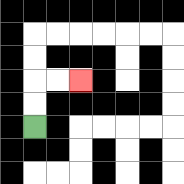{'start': '[1, 5]', 'end': '[3, 3]', 'path_directions': 'U,U,R,R', 'path_coordinates': '[[1, 5], [1, 4], [1, 3], [2, 3], [3, 3]]'}